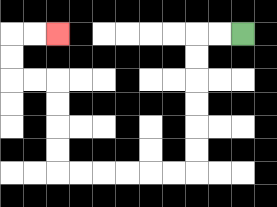{'start': '[10, 1]', 'end': '[2, 1]', 'path_directions': 'L,L,D,D,D,D,D,D,L,L,L,L,L,L,U,U,U,U,L,L,U,U,R,R', 'path_coordinates': '[[10, 1], [9, 1], [8, 1], [8, 2], [8, 3], [8, 4], [8, 5], [8, 6], [8, 7], [7, 7], [6, 7], [5, 7], [4, 7], [3, 7], [2, 7], [2, 6], [2, 5], [2, 4], [2, 3], [1, 3], [0, 3], [0, 2], [0, 1], [1, 1], [2, 1]]'}